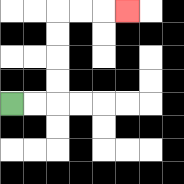{'start': '[0, 4]', 'end': '[5, 0]', 'path_directions': 'R,R,U,U,U,U,R,R,R', 'path_coordinates': '[[0, 4], [1, 4], [2, 4], [2, 3], [2, 2], [2, 1], [2, 0], [3, 0], [4, 0], [5, 0]]'}